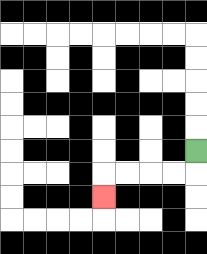{'start': '[8, 6]', 'end': '[4, 8]', 'path_directions': 'D,L,L,L,L,D', 'path_coordinates': '[[8, 6], [8, 7], [7, 7], [6, 7], [5, 7], [4, 7], [4, 8]]'}